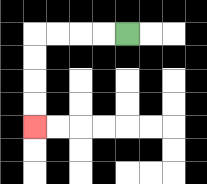{'start': '[5, 1]', 'end': '[1, 5]', 'path_directions': 'L,L,L,L,D,D,D,D', 'path_coordinates': '[[5, 1], [4, 1], [3, 1], [2, 1], [1, 1], [1, 2], [1, 3], [1, 4], [1, 5]]'}